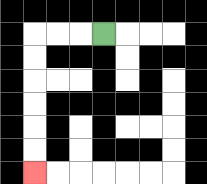{'start': '[4, 1]', 'end': '[1, 7]', 'path_directions': 'L,L,L,D,D,D,D,D,D', 'path_coordinates': '[[4, 1], [3, 1], [2, 1], [1, 1], [1, 2], [1, 3], [1, 4], [1, 5], [1, 6], [1, 7]]'}